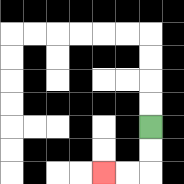{'start': '[6, 5]', 'end': '[4, 7]', 'path_directions': 'D,D,L,L', 'path_coordinates': '[[6, 5], [6, 6], [6, 7], [5, 7], [4, 7]]'}